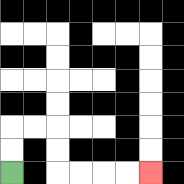{'start': '[0, 7]', 'end': '[6, 7]', 'path_directions': 'U,U,R,R,D,D,R,R,R,R', 'path_coordinates': '[[0, 7], [0, 6], [0, 5], [1, 5], [2, 5], [2, 6], [2, 7], [3, 7], [4, 7], [5, 7], [6, 7]]'}